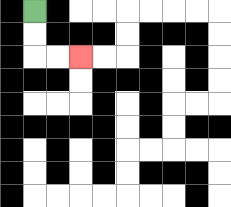{'start': '[1, 0]', 'end': '[3, 2]', 'path_directions': 'D,D,R,R', 'path_coordinates': '[[1, 0], [1, 1], [1, 2], [2, 2], [3, 2]]'}